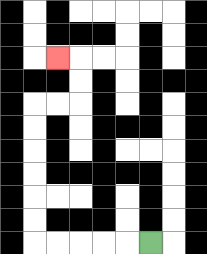{'start': '[6, 10]', 'end': '[2, 2]', 'path_directions': 'L,L,L,L,L,U,U,U,U,U,U,R,R,U,U,L', 'path_coordinates': '[[6, 10], [5, 10], [4, 10], [3, 10], [2, 10], [1, 10], [1, 9], [1, 8], [1, 7], [1, 6], [1, 5], [1, 4], [2, 4], [3, 4], [3, 3], [3, 2], [2, 2]]'}